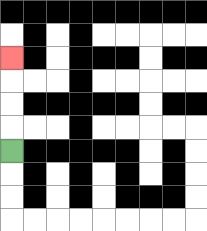{'start': '[0, 6]', 'end': '[0, 2]', 'path_directions': 'U,U,U,U', 'path_coordinates': '[[0, 6], [0, 5], [0, 4], [0, 3], [0, 2]]'}